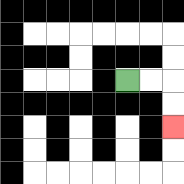{'start': '[5, 3]', 'end': '[7, 5]', 'path_directions': 'R,R,D,D', 'path_coordinates': '[[5, 3], [6, 3], [7, 3], [7, 4], [7, 5]]'}